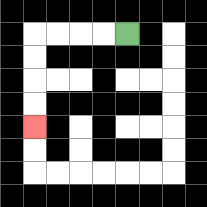{'start': '[5, 1]', 'end': '[1, 5]', 'path_directions': 'L,L,L,L,D,D,D,D', 'path_coordinates': '[[5, 1], [4, 1], [3, 1], [2, 1], [1, 1], [1, 2], [1, 3], [1, 4], [1, 5]]'}